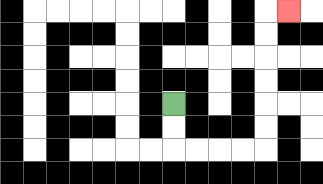{'start': '[7, 4]', 'end': '[12, 0]', 'path_directions': 'D,D,R,R,R,R,U,U,U,U,U,U,R', 'path_coordinates': '[[7, 4], [7, 5], [7, 6], [8, 6], [9, 6], [10, 6], [11, 6], [11, 5], [11, 4], [11, 3], [11, 2], [11, 1], [11, 0], [12, 0]]'}